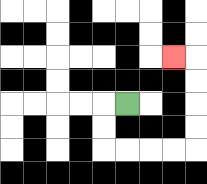{'start': '[5, 4]', 'end': '[7, 2]', 'path_directions': 'L,D,D,R,R,R,R,U,U,U,U,L', 'path_coordinates': '[[5, 4], [4, 4], [4, 5], [4, 6], [5, 6], [6, 6], [7, 6], [8, 6], [8, 5], [8, 4], [8, 3], [8, 2], [7, 2]]'}